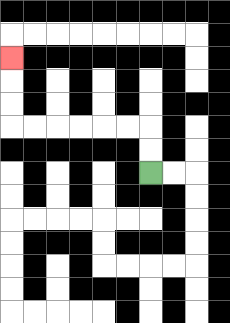{'start': '[6, 7]', 'end': '[0, 2]', 'path_directions': 'U,U,L,L,L,L,L,L,U,U,U', 'path_coordinates': '[[6, 7], [6, 6], [6, 5], [5, 5], [4, 5], [3, 5], [2, 5], [1, 5], [0, 5], [0, 4], [0, 3], [0, 2]]'}